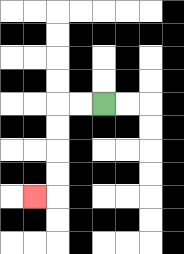{'start': '[4, 4]', 'end': '[1, 8]', 'path_directions': 'L,L,D,D,D,D,L', 'path_coordinates': '[[4, 4], [3, 4], [2, 4], [2, 5], [2, 6], [2, 7], [2, 8], [1, 8]]'}